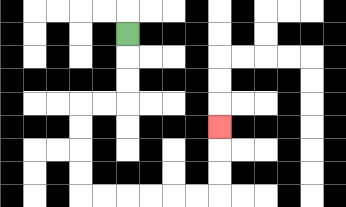{'start': '[5, 1]', 'end': '[9, 5]', 'path_directions': 'D,D,D,L,L,D,D,D,D,R,R,R,R,R,R,U,U,U', 'path_coordinates': '[[5, 1], [5, 2], [5, 3], [5, 4], [4, 4], [3, 4], [3, 5], [3, 6], [3, 7], [3, 8], [4, 8], [5, 8], [6, 8], [7, 8], [8, 8], [9, 8], [9, 7], [9, 6], [9, 5]]'}